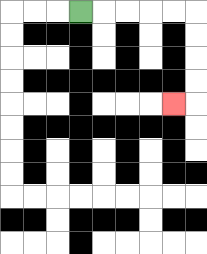{'start': '[3, 0]', 'end': '[7, 4]', 'path_directions': 'R,R,R,R,R,D,D,D,D,L', 'path_coordinates': '[[3, 0], [4, 0], [5, 0], [6, 0], [7, 0], [8, 0], [8, 1], [8, 2], [8, 3], [8, 4], [7, 4]]'}